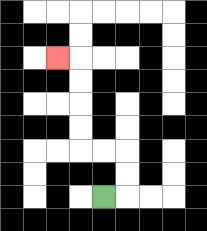{'start': '[4, 8]', 'end': '[2, 2]', 'path_directions': 'R,U,U,L,L,U,U,U,U,L', 'path_coordinates': '[[4, 8], [5, 8], [5, 7], [5, 6], [4, 6], [3, 6], [3, 5], [3, 4], [3, 3], [3, 2], [2, 2]]'}